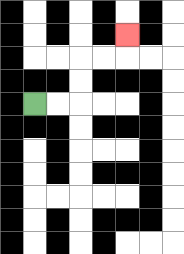{'start': '[1, 4]', 'end': '[5, 1]', 'path_directions': 'R,R,U,U,R,R,U', 'path_coordinates': '[[1, 4], [2, 4], [3, 4], [3, 3], [3, 2], [4, 2], [5, 2], [5, 1]]'}